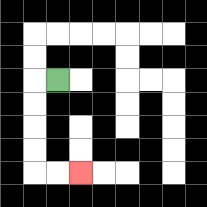{'start': '[2, 3]', 'end': '[3, 7]', 'path_directions': 'L,D,D,D,D,R,R', 'path_coordinates': '[[2, 3], [1, 3], [1, 4], [1, 5], [1, 6], [1, 7], [2, 7], [3, 7]]'}